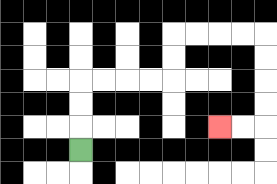{'start': '[3, 6]', 'end': '[9, 5]', 'path_directions': 'U,U,U,R,R,R,R,U,U,R,R,R,R,D,D,D,D,L,L', 'path_coordinates': '[[3, 6], [3, 5], [3, 4], [3, 3], [4, 3], [5, 3], [6, 3], [7, 3], [7, 2], [7, 1], [8, 1], [9, 1], [10, 1], [11, 1], [11, 2], [11, 3], [11, 4], [11, 5], [10, 5], [9, 5]]'}